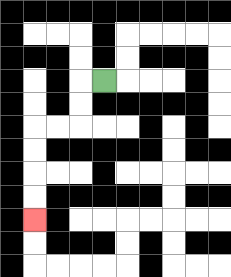{'start': '[4, 3]', 'end': '[1, 9]', 'path_directions': 'L,D,D,L,L,D,D,D,D', 'path_coordinates': '[[4, 3], [3, 3], [3, 4], [3, 5], [2, 5], [1, 5], [1, 6], [1, 7], [1, 8], [1, 9]]'}